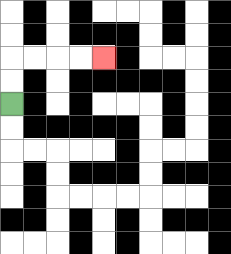{'start': '[0, 4]', 'end': '[4, 2]', 'path_directions': 'U,U,R,R,R,R', 'path_coordinates': '[[0, 4], [0, 3], [0, 2], [1, 2], [2, 2], [3, 2], [4, 2]]'}